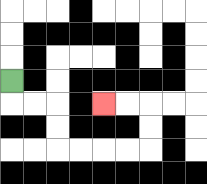{'start': '[0, 3]', 'end': '[4, 4]', 'path_directions': 'D,R,R,D,D,R,R,R,R,U,U,L,L', 'path_coordinates': '[[0, 3], [0, 4], [1, 4], [2, 4], [2, 5], [2, 6], [3, 6], [4, 6], [5, 6], [6, 6], [6, 5], [6, 4], [5, 4], [4, 4]]'}